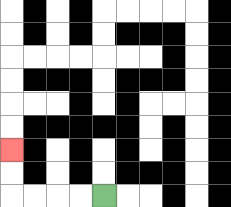{'start': '[4, 8]', 'end': '[0, 6]', 'path_directions': 'L,L,L,L,U,U', 'path_coordinates': '[[4, 8], [3, 8], [2, 8], [1, 8], [0, 8], [0, 7], [0, 6]]'}